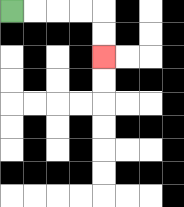{'start': '[0, 0]', 'end': '[4, 2]', 'path_directions': 'R,R,R,R,D,D', 'path_coordinates': '[[0, 0], [1, 0], [2, 0], [3, 0], [4, 0], [4, 1], [4, 2]]'}